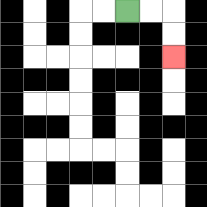{'start': '[5, 0]', 'end': '[7, 2]', 'path_directions': 'R,R,D,D', 'path_coordinates': '[[5, 0], [6, 0], [7, 0], [7, 1], [7, 2]]'}